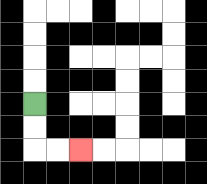{'start': '[1, 4]', 'end': '[3, 6]', 'path_directions': 'D,D,R,R', 'path_coordinates': '[[1, 4], [1, 5], [1, 6], [2, 6], [3, 6]]'}